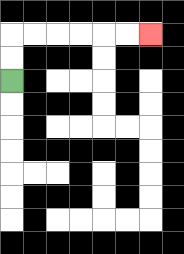{'start': '[0, 3]', 'end': '[6, 1]', 'path_directions': 'U,U,R,R,R,R,R,R', 'path_coordinates': '[[0, 3], [0, 2], [0, 1], [1, 1], [2, 1], [3, 1], [4, 1], [5, 1], [6, 1]]'}